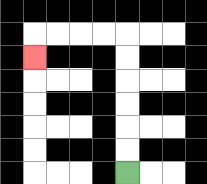{'start': '[5, 7]', 'end': '[1, 2]', 'path_directions': 'U,U,U,U,U,U,L,L,L,L,D', 'path_coordinates': '[[5, 7], [5, 6], [5, 5], [5, 4], [5, 3], [5, 2], [5, 1], [4, 1], [3, 1], [2, 1], [1, 1], [1, 2]]'}